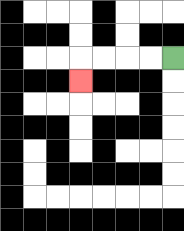{'start': '[7, 2]', 'end': '[3, 3]', 'path_directions': 'L,L,L,L,D', 'path_coordinates': '[[7, 2], [6, 2], [5, 2], [4, 2], [3, 2], [3, 3]]'}